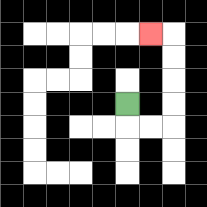{'start': '[5, 4]', 'end': '[6, 1]', 'path_directions': 'D,R,R,U,U,U,U,L', 'path_coordinates': '[[5, 4], [5, 5], [6, 5], [7, 5], [7, 4], [7, 3], [7, 2], [7, 1], [6, 1]]'}